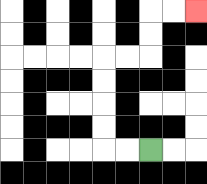{'start': '[6, 6]', 'end': '[8, 0]', 'path_directions': 'L,L,U,U,U,U,R,R,U,U,R,R', 'path_coordinates': '[[6, 6], [5, 6], [4, 6], [4, 5], [4, 4], [4, 3], [4, 2], [5, 2], [6, 2], [6, 1], [6, 0], [7, 0], [8, 0]]'}